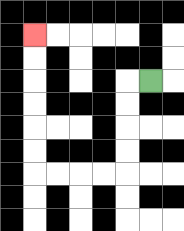{'start': '[6, 3]', 'end': '[1, 1]', 'path_directions': 'L,D,D,D,D,L,L,L,L,U,U,U,U,U,U', 'path_coordinates': '[[6, 3], [5, 3], [5, 4], [5, 5], [5, 6], [5, 7], [4, 7], [3, 7], [2, 7], [1, 7], [1, 6], [1, 5], [1, 4], [1, 3], [1, 2], [1, 1]]'}